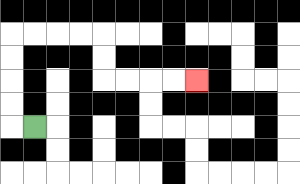{'start': '[1, 5]', 'end': '[8, 3]', 'path_directions': 'L,U,U,U,U,R,R,R,R,D,D,R,R,R,R', 'path_coordinates': '[[1, 5], [0, 5], [0, 4], [0, 3], [0, 2], [0, 1], [1, 1], [2, 1], [3, 1], [4, 1], [4, 2], [4, 3], [5, 3], [6, 3], [7, 3], [8, 3]]'}